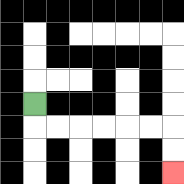{'start': '[1, 4]', 'end': '[7, 7]', 'path_directions': 'D,R,R,R,R,R,R,D,D', 'path_coordinates': '[[1, 4], [1, 5], [2, 5], [3, 5], [4, 5], [5, 5], [6, 5], [7, 5], [7, 6], [7, 7]]'}